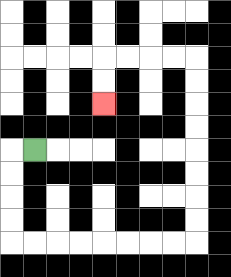{'start': '[1, 6]', 'end': '[4, 4]', 'path_directions': 'L,D,D,D,D,R,R,R,R,R,R,R,R,U,U,U,U,U,U,U,U,L,L,L,L,D,D', 'path_coordinates': '[[1, 6], [0, 6], [0, 7], [0, 8], [0, 9], [0, 10], [1, 10], [2, 10], [3, 10], [4, 10], [5, 10], [6, 10], [7, 10], [8, 10], [8, 9], [8, 8], [8, 7], [8, 6], [8, 5], [8, 4], [8, 3], [8, 2], [7, 2], [6, 2], [5, 2], [4, 2], [4, 3], [4, 4]]'}